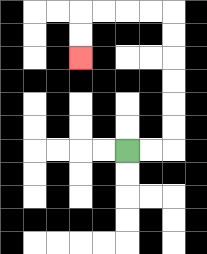{'start': '[5, 6]', 'end': '[3, 2]', 'path_directions': 'R,R,U,U,U,U,U,U,L,L,L,L,D,D', 'path_coordinates': '[[5, 6], [6, 6], [7, 6], [7, 5], [7, 4], [7, 3], [7, 2], [7, 1], [7, 0], [6, 0], [5, 0], [4, 0], [3, 0], [3, 1], [3, 2]]'}